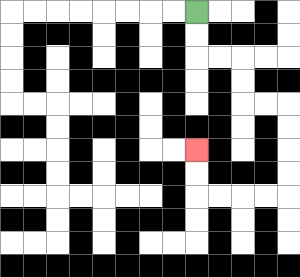{'start': '[8, 0]', 'end': '[8, 6]', 'path_directions': 'D,D,R,R,D,D,R,R,D,D,D,D,L,L,L,L,U,U', 'path_coordinates': '[[8, 0], [8, 1], [8, 2], [9, 2], [10, 2], [10, 3], [10, 4], [11, 4], [12, 4], [12, 5], [12, 6], [12, 7], [12, 8], [11, 8], [10, 8], [9, 8], [8, 8], [8, 7], [8, 6]]'}